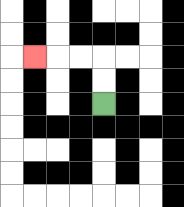{'start': '[4, 4]', 'end': '[1, 2]', 'path_directions': 'U,U,L,L,L', 'path_coordinates': '[[4, 4], [4, 3], [4, 2], [3, 2], [2, 2], [1, 2]]'}